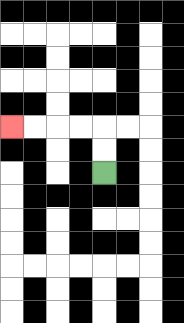{'start': '[4, 7]', 'end': '[0, 5]', 'path_directions': 'U,U,L,L,L,L', 'path_coordinates': '[[4, 7], [4, 6], [4, 5], [3, 5], [2, 5], [1, 5], [0, 5]]'}